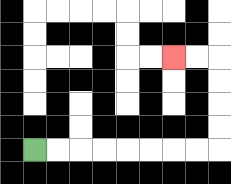{'start': '[1, 6]', 'end': '[7, 2]', 'path_directions': 'R,R,R,R,R,R,R,R,U,U,U,U,L,L', 'path_coordinates': '[[1, 6], [2, 6], [3, 6], [4, 6], [5, 6], [6, 6], [7, 6], [8, 6], [9, 6], [9, 5], [9, 4], [9, 3], [9, 2], [8, 2], [7, 2]]'}